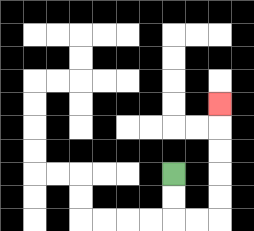{'start': '[7, 7]', 'end': '[9, 4]', 'path_directions': 'D,D,R,R,U,U,U,U,U', 'path_coordinates': '[[7, 7], [7, 8], [7, 9], [8, 9], [9, 9], [9, 8], [9, 7], [9, 6], [9, 5], [9, 4]]'}